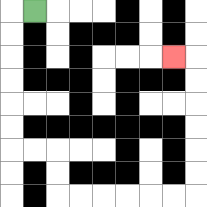{'start': '[1, 0]', 'end': '[7, 2]', 'path_directions': 'L,D,D,D,D,D,D,R,R,D,D,R,R,R,R,R,R,U,U,U,U,U,U,L', 'path_coordinates': '[[1, 0], [0, 0], [0, 1], [0, 2], [0, 3], [0, 4], [0, 5], [0, 6], [1, 6], [2, 6], [2, 7], [2, 8], [3, 8], [4, 8], [5, 8], [6, 8], [7, 8], [8, 8], [8, 7], [8, 6], [8, 5], [8, 4], [8, 3], [8, 2], [7, 2]]'}